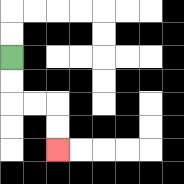{'start': '[0, 2]', 'end': '[2, 6]', 'path_directions': 'D,D,R,R,D,D', 'path_coordinates': '[[0, 2], [0, 3], [0, 4], [1, 4], [2, 4], [2, 5], [2, 6]]'}